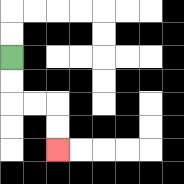{'start': '[0, 2]', 'end': '[2, 6]', 'path_directions': 'D,D,R,R,D,D', 'path_coordinates': '[[0, 2], [0, 3], [0, 4], [1, 4], [2, 4], [2, 5], [2, 6]]'}